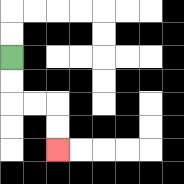{'start': '[0, 2]', 'end': '[2, 6]', 'path_directions': 'D,D,R,R,D,D', 'path_coordinates': '[[0, 2], [0, 3], [0, 4], [1, 4], [2, 4], [2, 5], [2, 6]]'}